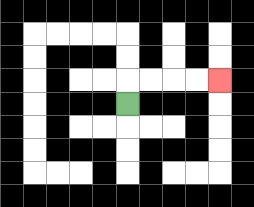{'start': '[5, 4]', 'end': '[9, 3]', 'path_directions': 'U,R,R,R,R', 'path_coordinates': '[[5, 4], [5, 3], [6, 3], [7, 3], [8, 3], [9, 3]]'}